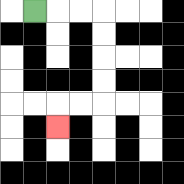{'start': '[1, 0]', 'end': '[2, 5]', 'path_directions': 'R,R,R,D,D,D,D,L,L,D', 'path_coordinates': '[[1, 0], [2, 0], [3, 0], [4, 0], [4, 1], [4, 2], [4, 3], [4, 4], [3, 4], [2, 4], [2, 5]]'}